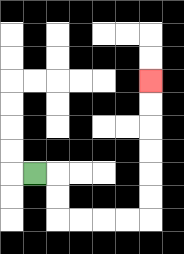{'start': '[1, 7]', 'end': '[6, 3]', 'path_directions': 'R,D,D,R,R,R,R,U,U,U,U,U,U', 'path_coordinates': '[[1, 7], [2, 7], [2, 8], [2, 9], [3, 9], [4, 9], [5, 9], [6, 9], [6, 8], [6, 7], [6, 6], [6, 5], [6, 4], [6, 3]]'}